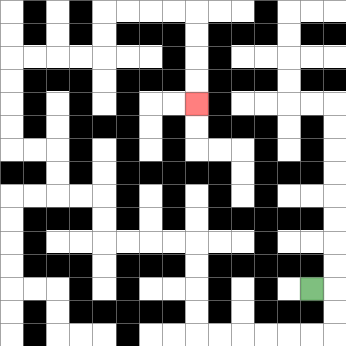{'start': '[13, 12]', 'end': '[8, 4]', 'path_directions': 'R,D,D,L,L,L,L,L,L,U,U,U,U,L,L,L,L,U,U,L,L,U,U,L,L,U,U,U,U,R,R,R,R,U,U,R,R,R,R,D,D,D,D', 'path_coordinates': '[[13, 12], [14, 12], [14, 13], [14, 14], [13, 14], [12, 14], [11, 14], [10, 14], [9, 14], [8, 14], [8, 13], [8, 12], [8, 11], [8, 10], [7, 10], [6, 10], [5, 10], [4, 10], [4, 9], [4, 8], [3, 8], [2, 8], [2, 7], [2, 6], [1, 6], [0, 6], [0, 5], [0, 4], [0, 3], [0, 2], [1, 2], [2, 2], [3, 2], [4, 2], [4, 1], [4, 0], [5, 0], [6, 0], [7, 0], [8, 0], [8, 1], [8, 2], [8, 3], [8, 4]]'}